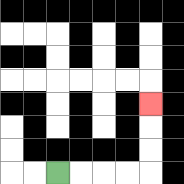{'start': '[2, 7]', 'end': '[6, 4]', 'path_directions': 'R,R,R,R,U,U,U', 'path_coordinates': '[[2, 7], [3, 7], [4, 7], [5, 7], [6, 7], [6, 6], [6, 5], [6, 4]]'}